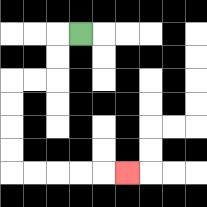{'start': '[3, 1]', 'end': '[5, 7]', 'path_directions': 'L,D,D,L,L,D,D,D,D,R,R,R,R,R', 'path_coordinates': '[[3, 1], [2, 1], [2, 2], [2, 3], [1, 3], [0, 3], [0, 4], [0, 5], [0, 6], [0, 7], [1, 7], [2, 7], [3, 7], [4, 7], [5, 7]]'}